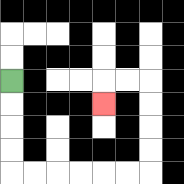{'start': '[0, 3]', 'end': '[4, 4]', 'path_directions': 'D,D,D,D,R,R,R,R,R,R,U,U,U,U,L,L,D', 'path_coordinates': '[[0, 3], [0, 4], [0, 5], [0, 6], [0, 7], [1, 7], [2, 7], [3, 7], [4, 7], [5, 7], [6, 7], [6, 6], [6, 5], [6, 4], [6, 3], [5, 3], [4, 3], [4, 4]]'}